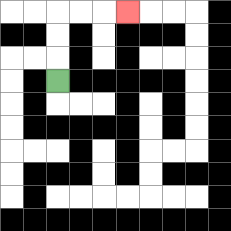{'start': '[2, 3]', 'end': '[5, 0]', 'path_directions': 'U,U,U,R,R,R', 'path_coordinates': '[[2, 3], [2, 2], [2, 1], [2, 0], [3, 0], [4, 0], [5, 0]]'}